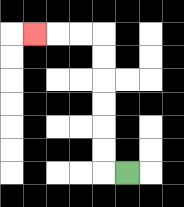{'start': '[5, 7]', 'end': '[1, 1]', 'path_directions': 'L,U,U,U,U,U,U,L,L,L', 'path_coordinates': '[[5, 7], [4, 7], [4, 6], [4, 5], [4, 4], [4, 3], [4, 2], [4, 1], [3, 1], [2, 1], [1, 1]]'}